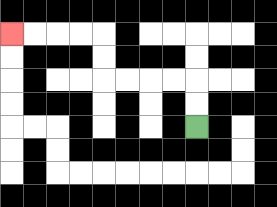{'start': '[8, 5]', 'end': '[0, 1]', 'path_directions': 'U,U,L,L,L,L,U,U,L,L,L,L', 'path_coordinates': '[[8, 5], [8, 4], [8, 3], [7, 3], [6, 3], [5, 3], [4, 3], [4, 2], [4, 1], [3, 1], [2, 1], [1, 1], [0, 1]]'}